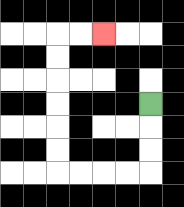{'start': '[6, 4]', 'end': '[4, 1]', 'path_directions': 'D,D,D,L,L,L,L,U,U,U,U,U,U,R,R', 'path_coordinates': '[[6, 4], [6, 5], [6, 6], [6, 7], [5, 7], [4, 7], [3, 7], [2, 7], [2, 6], [2, 5], [2, 4], [2, 3], [2, 2], [2, 1], [3, 1], [4, 1]]'}